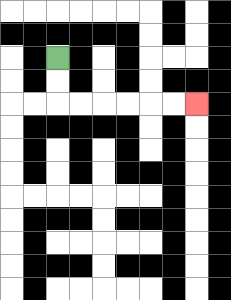{'start': '[2, 2]', 'end': '[8, 4]', 'path_directions': 'D,D,R,R,R,R,R,R', 'path_coordinates': '[[2, 2], [2, 3], [2, 4], [3, 4], [4, 4], [5, 4], [6, 4], [7, 4], [8, 4]]'}